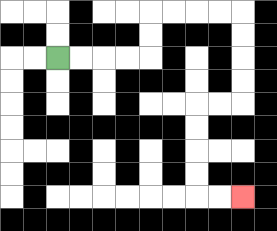{'start': '[2, 2]', 'end': '[10, 8]', 'path_directions': 'R,R,R,R,U,U,R,R,R,R,D,D,D,D,L,L,D,D,D,D,R,R', 'path_coordinates': '[[2, 2], [3, 2], [4, 2], [5, 2], [6, 2], [6, 1], [6, 0], [7, 0], [8, 0], [9, 0], [10, 0], [10, 1], [10, 2], [10, 3], [10, 4], [9, 4], [8, 4], [8, 5], [8, 6], [8, 7], [8, 8], [9, 8], [10, 8]]'}